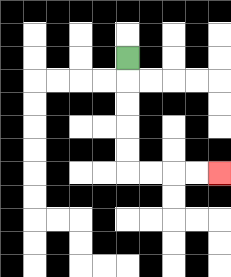{'start': '[5, 2]', 'end': '[9, 7]', 'path_directions': 'D,D,D,D,D,R,R,R,R', 'path_coordinates': '[[5, 2], [5, 3], [5, 4], [5, 5], [5, 6], [5, 7], [6, 7], [7, 7], [8, 7], [9, 7]]'}